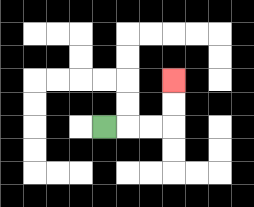{'start': '[4, 5]', 'end': '[7, 3]', 'path_directions': 'R,R,R,U,U', 'path_coordinates': '[[4, 5], [5, 5], [6, 5], [7, 5], [7, 4], [7, 3]]'}